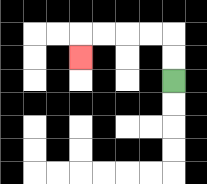{'start': '[7, 3]', 'end': '[3, 2]', 'path_directions': 'U,U,L,L,L,L,D', 'path_coordinates': '[[7, 3], [7, 2], [7, 1], [6, 1], [5, 1], [4, 1], [3, 1], [3, 2]]'}